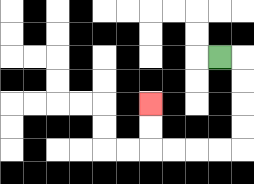{'start': '[9, 2]', 'end': '[6, 4]', 'path_directions': 'R,D,D,D,D,L,L,L,L,U,U', 'path_coordinates': '[[9, 2], [10, 2], [10, 3], [10, 4], [10, 5], [10, 6], [9, 6], [8, 6], [7, 6], [6, 6], [6, 5], [6, 4]]'}